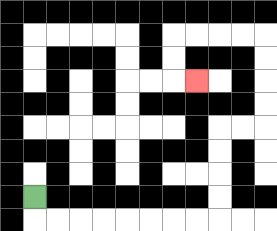{'start': '[1, 8]', 'end': '[8, 3]', 'path_directions': 'D,R,R,R,R,R,R,R,R,U,U,U,U,R,R,U,U,U,U,L,L,L,L,D,D,R', 'path_coordinates': '[[1, 8], [1, 9], [2, 9], [3, 9], [4, 9], [5, 9], [6, 9], [7, 9], [8, 9], [9, 9], [9, 8], [9, 7], [9, 6], [9, 5], [10, 5], [11, 5], [11, 4], [11, 3], [11, 2], [11, 1], [10, 1], [9, 1], [8, 1], [7, 1], [7, 2], [7, 3], [8, 3]]'}